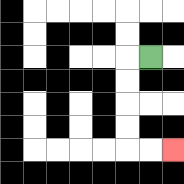{'start': '[6, 2]', 'end': '[7, 6]', 'path_directions': 'L,D,D,D,D,R,R', 'path_coordinates': '[[6, 2], [5, 2], [5, 3], [5, 4], [5, 5], [5, 6], [6, 6], [7, 6]]'}